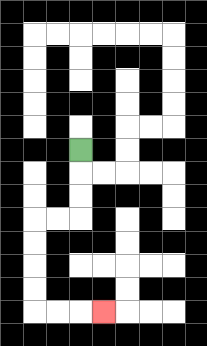{'start': '[3, 6]', 'end': '[4, 13]', 'path_directions': 'D,D,D,L,L,D,D,D,D,R,R,R', 'path_coordinates': '[[3, 6], [3, 7], [3, 8], [3, 9], [2, 9], [1, 9], [1, 10], [1, 11], [1, 12], [1, 13], [2, 13], [3, 13], [4, 13]]'}